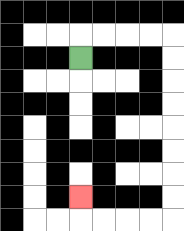{'start': '[3, 2]', 'end': '[3, 8]', 'path_directions': 'U,R,R,R,R,D,D,D,D,D,D,D,D,L,L,L,L,U', 'path_coordinates': '[[3, 2], [3, 1], [4, 1], [5, 1], [6, 1], [7, 1], [7, 2], [7, 3], [7, 4], [7, 5], [7, 6], [7, 7], [7, 8], [7, 9], [6, 9], [5, 9], [4, 9], [3, 9], [3, 8]]'}